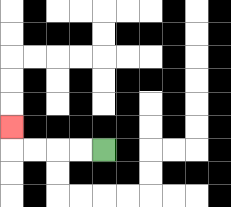{'start': '[4, 6]', 'end': '[0, 5]', 'path_directions': 'L,L,L,L,U', 'path_coordinates': '[[4, 6], [3, 6], [2, 6], [1, 6], [0, 6], [0, 5]]'}